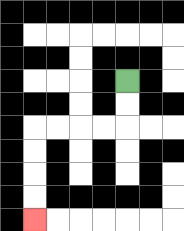{'start': '[5, 3]', 'end': '[1, 9]', 'path_directions': 'D,D,L,L,L,L,D,D,D,D', 'path_coordinates': '[[5, 3], [5, 4], [5, 5], [4, 5], [3, 5], [2, 5], [1, 5], [1, 6], [1, 7], [1, 8], [1, 9]]'}